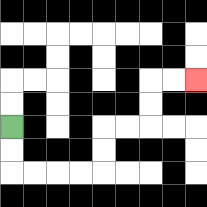{'start': '[0, 5]', 'end': '[8, 3]', 'path_directions': 'D,D,R,R,R,R,U,U,R,R,U,U,R,R', 'path_coordinates': '[[0, 5], [0, 6], [0, 7], [1, 7], [2, 7], [3, 7], [4, 7], [4, 6], [4, 5], [5, 5], [6, 5], [6, 4], [6, 3], [7, 3], [8, 3]]'}